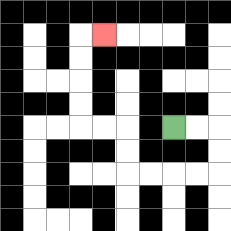{'start': '[7, 5]', 'end': '[4, 1]', 'path_directions': 'R,R,D,D,L,L,L,L,U,U,L,L,U,U,U,U,R', 'path_coordinates': '[[7, 5], [8, 5], [9, 5], [9, 6], [9, 7], [8, 7], [7, 7], [6, 7], [5, 7], [5, 6], [5, 5], [4, 5], [3, 5], [3, 4], [3, 3], [3, 2], [3, 1], [4, 1]]'}